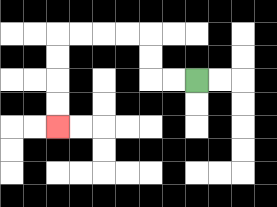{'start': '[8, 3]', 'end': '[2, 5]', 'path_directions': 'L,L,U,U,L,L,L,L,D,D,D,D', 'path_coordinates': '[[8, 3], [7, 3], [6, 3], [6, 2], [6, 1], [5, 1], [4, 1], [3, 1], [2, 1], [2, 2], [2, 3], [2, 4], [2, 5]]'}